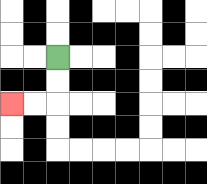{'start': '[2, 2]', 'end': '[0, 4]', 'path_directions': 'D,D,L,L', 'path_coordinates': '[[2, 2], [2, 3], [2, 4], [1, 4], [0, 4]]'}